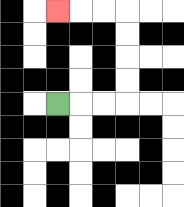{'start': '[2, 4]', 'end': '[2, 0]', 'path_directions': 'R,R,R,U,U,U,U,L,L,L', 'path_coordinates': '[[2, 4], [3, 4], [4, 4], [5, 4], [5, 3], [5, 2], [5, 1], [5, 0], [4, 0], [3, 0], [2, 0]]'}